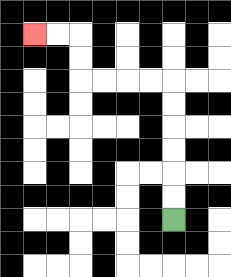{'start': '[7, 9]', 'end': '[1, 1]', 'path_directions': 'U,U,U,U,U,U,L,L,L,L,U,U,L,L', 'path_coordinates': '[[7, 9], [7, 8], [7, 7], [7, 6], [7, 5], [7, 4], [7, 3], [6, 3], [5, 3], [4, 3], [3, 3], [3, 2], [3, 1], [2, 1], [1, 1]]'}